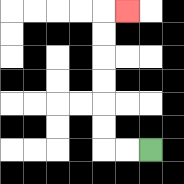{'start': '[6, 6]', 'end': '[5, 0]', 'path_directions': 'L,L,U,U,U,U,U,U,R', 'path_coordinates': '[[6, 6], [5, 6], [4, 6], [4, 5], [4, 4], [4, 3], [4, 2], [4, 1], [4, 0], [5, 0]]'}